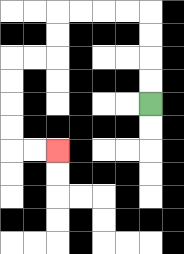{'start': '[6, 4]', 'end': '[2, 6]', 'path_directions': 'U,U,U,U,L,L,L,L,D,D,L,L,D,D,D,D,R,R', 'path_coordinates': '[[6, 4], [6, 3], [6, 2], [6, 1], [6, 0], [5, 0], [4, 0], [3, 0], [2, 0], [2, 1], [2, 2], [1, 2], [0, 2], [0, 3], [0, 4], [0, 5], [0, 6], [1, 6], [2, 6]]'}